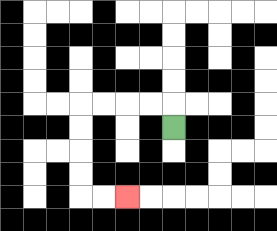{'start': '[7, 5]', 'end': '[5, 8]', 'path_directions': 'U,L,L,L,L,D,D,D,D,R,R', 'path_coordinates': '[[7, 5], [7, 4], [6, 4], [5, 4], [4, 4], [3, 4], [3, 5], [3, 6], [3, 7], [3, 8], [4, 8], [5, 8]]'}